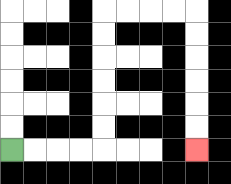{'start': '[0, 6]', 'end': '[8, 6]', 'path_directions': 'R,R,R,R,U,U,U,U,U,U,R,R,R,R,D,D,D,D,D,D', 'path_coordinates': '[[0, 6], [1, 6], [2, 6], [3, 6], [4, 6], [4, 5], [4, 4], [4, 3], [4, 2], [4, 1], [4, 0], [5, 0], [6, 0], [7, 0], [8, 0], [8, 1], [8, 2], [8, 3], [8, 4], [8, 5], [8, 6]]'}